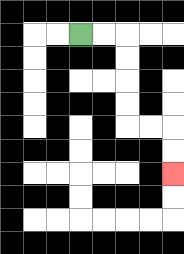{'start': '[3, 1]', 'end': '[7, 7]', 'path_directions': 'R,R,D,D,D,D,R,R,D,D', 'path_coordinates': '[[3, 1], [4, 1], [5, 1], [5, 2], [5, 3], [5, 4], [5, 5], [6, 5], [7, 5], [7, 6], [7, 7]]'}